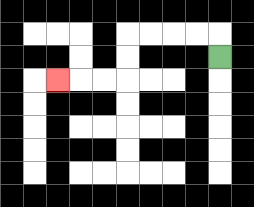{'start': '[9, 2]', 'end': '[2, 3]', 'path_directions': 'U,L,L,L,L,D,D,L,L,L', 'path_coordinates': '[[9, 2], [9, 1], [8, 1], [7, 1], [6, 1], [5, 1], [5, 2], [5, 3], [4, 3], [3, 3], [2, 3]]'}